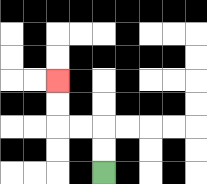{'start': '[4, 7]', 'end': '[2, 3]', 'path_directions': 'U,U,L,L,U,U', 'path_coordinates': '[[4, 7], [4, 6], [4, 5], [3, 5], [2, 5], [2, 4], [2, 3]]'}